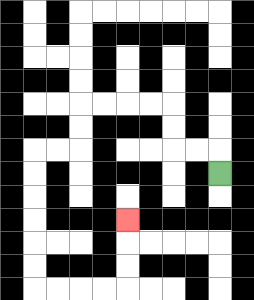{'start': '[9, 7]', 'end': '[5, 9]', 'path_directions': 'U,L,L,U,U,L,L,L,L,D,D,L,L,D,D,D,D,D,D,R,R,R,R,U,U,U', 'path_coordinates': '[[9, 7], [9, 6], [8, 6], [7, 6], [7, 5], [7, 4], [6, 4], [5, 4], [4, 4], [3, 4], [3, 5], [3, 6], [2, 6], [1, 6], [1, 7], [1, 8], [1, 9], [1, 10], [1, 11], [1, 12], [2, 12], [3, 12], [4, 12], [5, 12], [5, 11], [5, 10], [5, 9]]'}